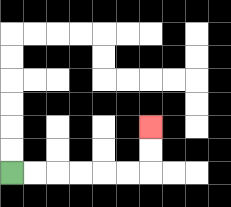{'start': '[0, 7]', 'end': '[6, 5]', 'path_directions': 'R,R,R,R,R,R,U,U', 'path_coordinates': '[[0, 7], [1, 7], [2, 7], [3, 7], [4, 7], [5, 7], [6, 7], [6, 6], [6, 5]]'}